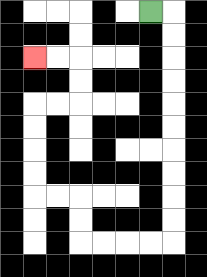{'start': '[6, 0]', 'end': '[1, 2]', 'path_directions': 'R,D,D,D,D,D,D,D,D,D,D,L,L,L,L,U,U,L,L,U,U,U,U,R,R,U,U,L,L', 'path_coordinates': '[[6, 0], [7, 0], [7, 1], [7, 2], [7, 3], [7, 4], [7, 5], [7, 6], [7, 7], [7, 8], [7, 9], [7, 10], [6, 10], [5, 10], [4, 10], [3, 10], [3, 9], [3, 8], [2, 8], [1, 8], [1, 7], [1, 6], [1, 5], [1, 4], [2, 4], [3, 4], [3, 3], [3, 2], [2, 2], [1, 2]]'}